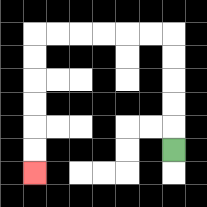{'start': '[7, 6]', 'end': '[1, 7]', 'path_directions': 'U,U,U,U,U,L,L,L,L,L,L,D,D,D,D,D,D', 'path_coordinates': '[[7, 6], [7, 5], [7, 4], [7, 3], [7, 2], [7, 1], [6, 1], [5, 1], [4, 1], [3, 1], [2, 1], [1, 1], [1, 2], [1, 3], [1, 4], [1, 5], [1, 6], [1, 7]]'}